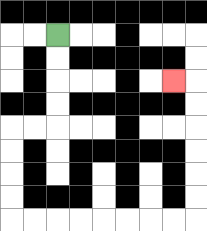{'start': '[2, 1]', 'end': '[7, 3]', 'path_directions': 'D,D,D,D,L,L,D,D,D,D,R,R,R,R,R,R,R,R,U,U,U,U,U,U,L', 'path_coordinates': '[[2, 1], [2, 2], [2, 3], [2, 4], [2, 5], [1, 5], [0, 5], [0, 6], [0, 7], [0, 8], [0, 9], [1, 9], [2, 9], [3, 9], [4, 9], [5, 9], [6, 9], [7, 9], [8, 9], [8, 8], [8, 7], [8, 6], [8, 5], [8, 4], [8, 3], [7, 3]]'}